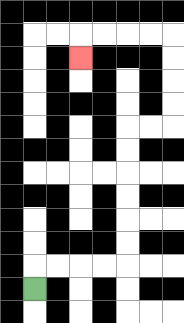{'start': '[1, 12]', 'end': '[3, 2]', 'path_directions': 'U,R,R,R,R,U,U,U,U,U,U,R,R,U,U,U,U,L,L,L,L,D', 'path_coordinates': '[[1, 12], [1, 11], [2, 11], [3, 11], [4, 11], [5, 11], [5, 10], [5, 9], [5, 8], [5, 7], [5, 6], [5, 5], [6, 5], [7, 5], [7, 4], [7, 3], [7, 2], [7, 1], [6, 1], [5, 1], [4, 1], [3, 1], [3, 2]]'}